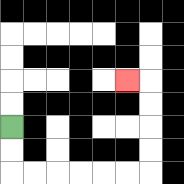{'start': '[0, 5]', 'end': '[5, 3]', 'path_directions': 'D,D,R,R,R,R,R,R,U,U,U,U,L', 'path_coordinates': '[[0, 5], [0, 6], [0, 7], [1, 7], [2, 7], [3, 7], [4, 7], [5, 7], [6, 7], [6, 6], [6, 5], [6, 4], [6, 3], [5, 3]]'}